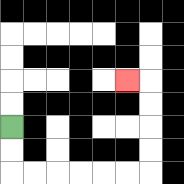{'start': '[0, 5]', 'end': '[5, 3]', 'path_directions': 'D,D,R,R,R,R,R,R,U,U,U,U,L', 'path_coordinates': '[[0, 5], [0, 6], [0, 7], [1, 7], [2, 7], [3, 7], [4, 7], [5, 7], [6, 7], [6, 6], [6, 5], [6, 4], [6, 3], [5, 3]]'}